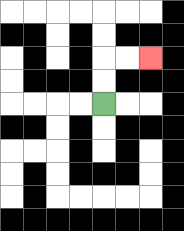{'start': '[4, 4]', 'end': '[6, 2]', 'path_directions': 'U,U,R,R', 'path_coordinates': '[[4, 4], [4, 3], [4, 2], [5, 2], [6, 2]]'}